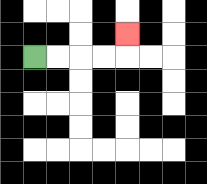{'start': '[1, 2]', 'end': '[5, 1]', 'path_directions': 'R,R,R,R,U', 'path_coordinates': '[[1, 2], [2, 2], [3, 2], [4, 2], [5, 2], [5, 1]]'}